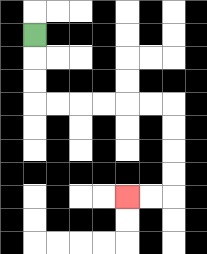{'start': '[1, 1]', 'end': '[5, 8]', 'path_directions': 'D,D,D,R,R,R,R,R,R,D,D,D,D,L,L', 'path_coordinates': '[[1, 1], [1, 2], [1, 3], [1, 4], [2, 4], [3, 4], [4, 4], [5, 4], [6, 4], [7, 4], [7, 5], [7, 6], [7, 7], [7, 8], [6, 8], [5, 8]]'}